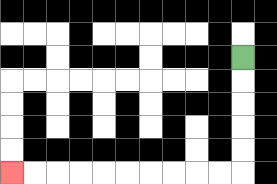{'start': '[10, 2]', 'end': '[0, 7]', 'path_directions': 'D,D,D,D,D,L,L,L,L,L,L,L,L,L,L', 'path_coordinates': '[[10, 2], [10, 3], [10, 4], [10, 5], [10, 6], [10, 7], [9, 7], [8, 7], [7, 7], [6, 7], [5, 7], [4, 7], [3, 7], [2, 7], [1, 7], [0, 7]]'}